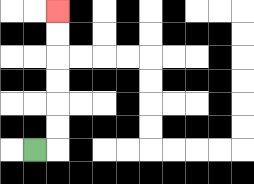{'start': '[1, 6]', 'end': '[2, 0]', 'path_directions': 'R,U,U,U,U,U,U', 'path_coordinates': '[[1, 6], [2, 6], [2, 5], [2, 4], [2, 3], [2, 2], [2, 1], [2, 0]]'}